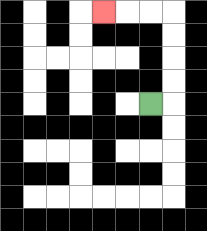{'start': '[6, 4]', 'end': '[4, 0]', 'path_directions': 'R,U,U,U,U,L,L,L', 'path_coordinates': '[[6, 4], [7, 4], [7, 3], [7, 2], [7, 1], [7, 0], [6, 0], [5, 0], [4, 0]]'}